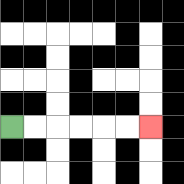{'start': '[0, 5]', 'end': '[6, 5]', 'path_directions': 'R,R,R,R,R,R', 'path_coordinates': '[[0, 5], [1, 5], [2, 5], [3, 5], [4, 5], [5, 5], [6, 5]]'}